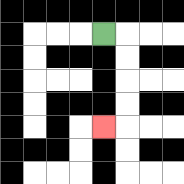{'start': '[4, 1]', 'end': '[4, 5]', 'path_directions': 'R,D,D,D,D,L', 'path_coordinates': '[[4, 1], [5, 1], [5, 2], [5, 3], [5, 4], [5, 5], [4, 5]]'}